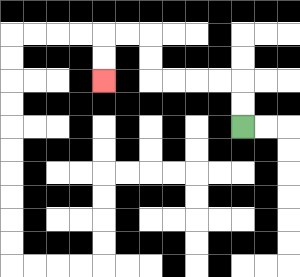{'start': '[10, 5]', 'end': '[4, 3]', 'path_directions': 'U,U,L,L,L,L,U,U,L,L,D,D', 'path_coordinates': '[[10, 5], [10, 4], [10, 3], [9, 3], [8, 3], [7, 3], [6, 3], [6, 2], [6, 1], [5, 1], [4, 1], [4, 2], [4, 3]]'}